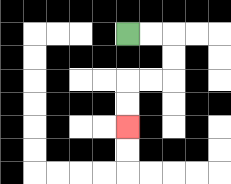{'start': '[5, 1]', 'end': '[5, 5]', 'path_directions': 'R,R,D,D,L,L,D,D', 'path_coordinates': '[[5, 1], [6, 1], [7, 1], [7, 2], [7, 3], [6, 3], [5, 3], [5, 4], [5, 5]]'}